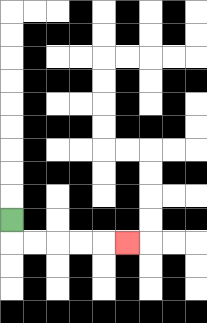{'start': '[0, 9]', 'end': '[5, 10]', 'path_directions': 'D,R,R,R,R,R', 'path_coordinates': '[[0, 9], [0, 10], [1, 10], [2, 10], [3, 10], [4, 10], [5, 10]]'}